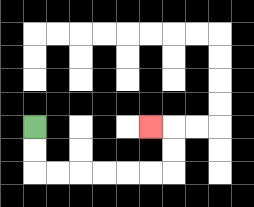{'start': '[1, 5]', 'end': '[6, 5]', 'path_directions': 'D,D,R,R,R,R,R,R,U,U,L', 'path_coordinates': '[[1, 5], [1, 6], [1, 7], [2, 7], [3, 7], [4, 7], [5, 7], [6, 7], [7, 7], [7, 6], [7, 5], [6, 5]]'}